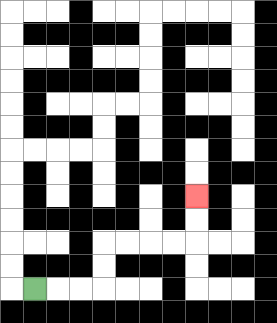{'start': '[1, 12]', 'end': '[8, 8]', 'path_directions': 'R,R,R,U,U,R,R,R,R,U,U', 'path_coordinates': '[[1, 12], [2, 12], [3, 12], [4, 12], [4, 11], [4, 10], [5, 10], [6, 10], [7, 10], [8, 10], [8, 9], [8, 8]]'}